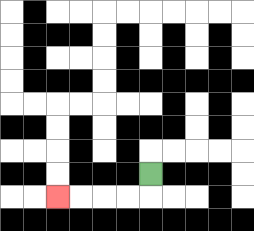{'start': '[6, 7]', 'end': '[2, 8]', 'path_directions': 'D,L,L,L,L', 'path_coordinates': '[[6, 7], [6, 8], [5, 8], [4, 8], [3, 8], [2, 8]]'}